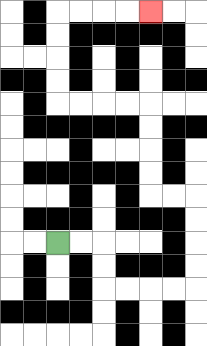{'start': '[2, 10]', 'end': '[6, 0]', 'path_directions': 'R,R,D,D,R,R,R,R,U,U,U,U,L,L,U,U,U,U,L,L,L,L,U,U,U,U,R,R,R,R', 'path_coordinates': '[[2, 10], [3, 10], [4, 10], [4, 11], [4, 12], [5, 12], [6, 12], [7, 12], [8, 12], [8, 11], [8, 10], [8, 9], [8, 8], [7, 8], [6, 8], [6, 7], [6, 6], [6, 5], [6, 4], [5, 4], [4, 4], [3, 4], [2, 4], [2, 3], [2, 2], [2, 1], [2, 0], [3, 0], [4, 0], [5, 0], [6, 0]]'}